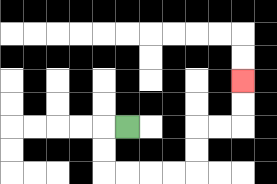{'start': '[5, 5]', 'end': '[10, 3]', 'path_directions': 'L,D,D,R,R,R,R,U,U,R,R,U,U', 'path_coordinates': '[[5, 5], [4, 5], [4, 6], [4, 7], [5, 7], [6, 7], [7, 7], [8, 7], [8, 6], [8, 5], [9, 5], [10, 5], [10, 4], [10, 3]]'}